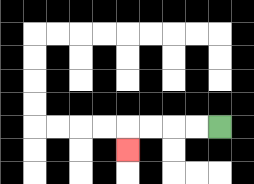{'start': '[9, 5]', 'end': '[5, 6]', 'path_directions': 'L,L,L,L,D', 'path_coordinates': '[[9, 5], [8, 5], [7, 5], [6, 5], [5, 5], [5, 6]]'}